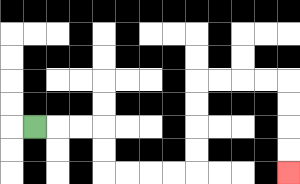{'start': '[1, 5]', 'end': '[12, 7]', 'path_directions': 'R,R,R,D,D,R,R,R,R,U,U,U,U,R,R,R,R,D,D,D,D', 'path_coordinates': '[[1, 5], [2, 5], [3, 5], [4, 5], [4, 6], [4, 7], [5, 7], [6, 7], [7, 7], [8, 7], [8, 6], [8, 5], [8, 4], [8, 3], [9, 3], [10, 3], [11, 3], [12, 3], [12, 4], [12, 5], [12, 6], [12, 7]]'}